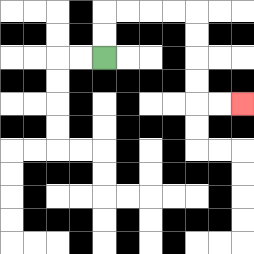{'start': '[4, 2]', 'end': '[10, 4]', 'path_directions': 'U,U,R,R,R,R,D,D,D,D,R,R', 'path_coordinates': '[[4, 2], [4, 1], [4, 0], [5, 0], [6, 0], [7, 0], [8, 0], [8, 1], [8, 2], [8, 3], [8, 4], [9, 4], [10, 4]]'}